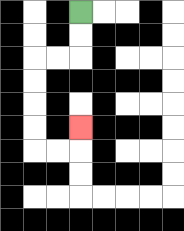{'start': '[3, 0]', 'end': '[3, 5]', 'path_directions': 'D,D,L,L,D,D,D,D,R,R,U', 'path_coordinates': '[[3, 0], [3, 1], [3, 2], [2, 2], [1, 2], [1, 3], [1, 4], [1, 5], [1, 6], [2, 6], [3, 6], [3, 5]]'}